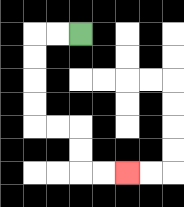{'start': '[3, 1]', 'end': '[5, 7]', 'path_directions': 'L,L,D,D,D,D,R,R,D,D,R,R', 'path_coordinates': '[[3, 1], [2, 1], [1, 1], [1, 2], [1, 3], [1, 4], [1, 5], [2, 5], [3, 5], [3, 6], [3, 7], [4, 7], [5, 7]]'}